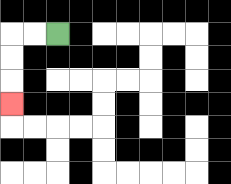{'start': '[2, 1]', 'end': '[0, 4]', 'path_directions': 'L,L,D,D,D', 'path_coordinates': '[[2, 1], [1, 1], [0, 1], [0, 2], [0, 3], [0, 4]]'}